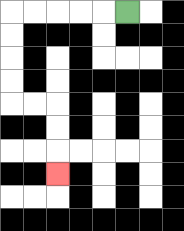{'start': '[5, 0]', 'end': '[2, 7]', 'path_directions': 'L,L,L,L,L,D,D,D,D,R,R,D,D,D', 'path_coordinates': '[[5, 0], [4, 0], [3, 0], [2, 0], [1, 0], [0, 0], [0, 1], [0, 2], [0, 3], [0, 4], [1, 4], [2, 4], [2, 5], [2, 6], [2, 7]]'}